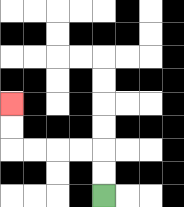{'start': '[4, 8]', 'end': '[0, 4]', 'path_directions': 'U,U,L,L,L,L,U,U', 'path_coordinates': '[[4, 8], [4, 7], [4, 6], [3, 6], [2, 6], [1, 6], [0, 6], [0, 5], [0, 4]]'}